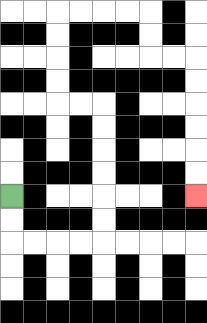{'start': '[0, 8]', 'end': '[8, 8]', 'path_directions': 'D,D,R,R,R,R,U,U,U,U,U,U,L,L,U,U,U,U,R,R,R,R,D,D,R,R,D,D,D,D,D,D', 'path_coordinates': '[[0, 8], [0, 9], [0, 10], [1, 10], [2, 10], [3, 10], [4, 10], [4, 9], [4, 8], [4, 7], [4, 6], [4, 5], [4, 4], [3, 4], [2, 4], [2, 3], [2, 2], [2, 1], [2, 0], [3, 0], [4, 0], [5, 0], [6, 0], [6, 1], [6, 2], [7, 2], [8, 2], [8, 3], [8, 4], [8, 5], [8, 6], [8, 7], [8, 8]]'}